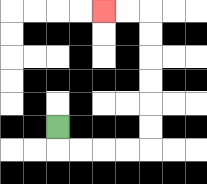{'start': '[2, 5]', 'end': '[4, 0]', 'path_directions': 'D,R,R,R,R,U,U,U,U,U,U,L,L', 'path_coordinates': '[[2, 5], [2, 6], [3, 6], [4, 6], [5, 6], [6, 6], [6, 5], [6, 4], [6, 3], [6, 2], [6, 1], [6, 0], [5, 0], [4, 0]]'}